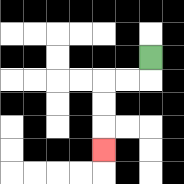{'start': '[6, 2]', 'end': '[4, 6]', 'path_directions': 'D,L,L,D,D,D', 'path_coordinates': '[[6, 2], [6, 3], [5, 3], [4, 3], [4, 4], [4, 5], [4, 6]]'}